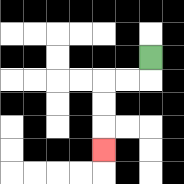{'start': '[6, 2]', 'end': '[4, 6]', 'path_directions': 'D,L,L,D,D,D', 'path_coordinates': '[[6, 2], [6, 3], [5, 3], [4, 3], [4, 4], [4, 5], [4, 6]]'}